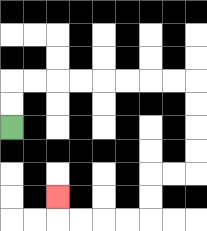{'start': '[0, 5]', 'end': '[2, 8]', 'path_directions': 'U,U,R,R,R,R,R,R,R,R,D,D,D,D,L,L,D,D,L,L,L,L,U', 'path_coordinates': '[[0, 5], [0, 4], [0, 3], [1, 3], [2, 3], [3, 3], [4, 3], [5, 3], [6, 3], [7, 3], [8, 3], [8, 4], [8, 5], [8, 6], [8, 7], [7, 7], [6, 7], [6, 8], [6, 9], [5, 9], [4, 9], [3, 9], [2, 9], [2, 8]]'}